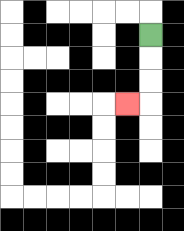{'start': '[6, 1]', 'end': '[5, 4]', 'path_directions': 'D,D,D,L', 'path_coordinates': '[[6, 1], [6, 2], [6, 3], [6, 4], [5, 4]]'}